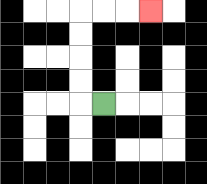{'start': '[4, 4]', 'end': '[6, 0]', 'path_directions': 'L,U,U,U,U,R,R,R', 'path_coordinates': '[[4, 4], [3, 4], [3, 3], [3, 2], [3, 1], [3, 0], [4, 0], [5, 0], [6, 0]]'}